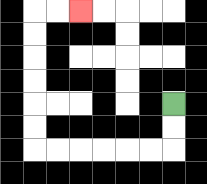{'start': '[7, 4]', 'end': '[3, 0]', 'path_directions': 'D,D,L,L,L,L,L,L,U,U,U,U,U,U,R,R', 'path_coordinates': '[[7, 4], [7, 5], [7, 6], [6, 6], [5, 6], [4, 6], [3, 6], [2, 6], [1, 6], [1, 5], [1, 4], [1, 3], [1, 2], [1, 1], [1, 0], [2, 0], [3, 0]]'}